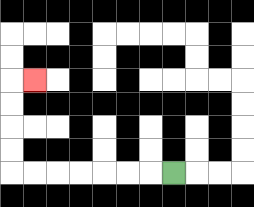{'start': '[7, 7]', 'end': '[1, 3]', 'path_directions': 'L,L,L,L,L,L,L,U,U,U,U,R', 'path_coordinates': '[[7, 7], [6, 7], [5, 7], [4, 7], [3, 7], [2, 7], [1, 7], [0, 7], [0, 6], [0, 5], [0, 4], [0, 3], [1, 3]]'}